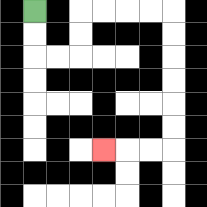{'start': '[1, 0]', 'end': '[4, 6]', 'path_directions': 'D,D,R,R,U,U,R,R,R,R,D,D,D,D,D,D,L,L,L', 'path_coordinates': '[[1, 0], [1, 1], [1, 2], [2, 2], [3, 2], [3, 1], [3, 0], [4, 0], [5, 0], [6, 0], [7, 0], [7, 1], [7, 2], [7, 3], [7, 4], [7, 5], [7, 6], [6, 6], [5, 6], [4, 6]]'}